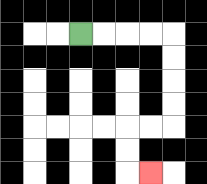{'start': '[3, 1]', 'end': '[6, 7]', 'path_directions': 'R,R,R,R,D,D,D,D,L,L,D,D,R', 'path_coordinates': '[[3, 1], [4, 1], [5, 1], [6, 1], [7, 1], [7, 2], [7, 3], [7, 4], [7, 5], [6, 5], [5, 5], [5, 6], [5, 7], [6, 7]]'}